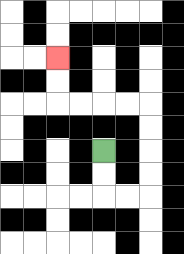{'start': '[4, 6]', 'end': '[2, 2]', 'path_directions': 'D,D,R,R,U,U,U,U,L,L,L,L,U,U', 'path_coordinates': '[[4, 6], [4, 7], [4, 8], [5, 8], [6, 8], [6, 7], [6, 6], [6, 5], [6, 4], [5, 4], [4, 4], [3, 4], [2, 4], [2, 3], [2, 2]]'}